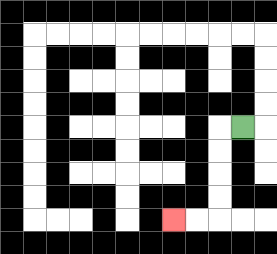{'start': '[10, 5]', 'end': '[7, 9]', 'path_directions': 'L,D,D,D,D,L,L', 'path_coordinates': '[[10, 5], [9, 5], [9, 6], [9, 7], [9, 8], [9, 9], [8, 9], [7, 9]]'}